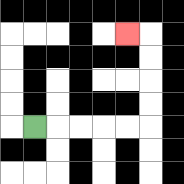{'start': '[1, 5]', 'end': '[5, 1]', 'path_directions': 'R,R,R,R,R,U,U,U,U,L', 'path_coordinates': '[[1, 5], [2, 5], [3, 5], [4, 5], [5, 5], [6, 5], [6, 4], [6, 3], [6, 2], [6, 1], [5, 1]]'}